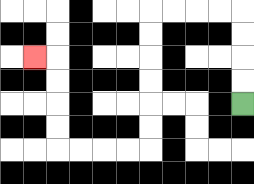{'start': '[10, 4]', 'end': '[1, 2]', 'path_directions': 'U,U,U,U,L,L,L,L,D,D,D,D,D,D,L,L,L,L,U,U,U,U,L', 'path_coordinates': '[[10, 4], [10, 3], [10, 2], [10, 1], [10, 0], [9, 0], [8, 0], [7, 0], [6, 0], [6, 1], [6, 2], [6, 3], [6, 4], [6, 5], [6, 6], [5, 6], [4, 6], [3, 6], [2, 6], [2, 5], [2, 4], [2, 3], [2, 2], [1, 2]]'}